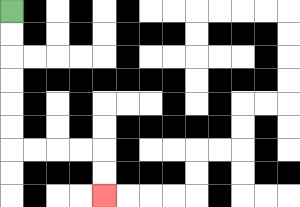{'start': '[0, 0]', 'end': '[4, 8]', 'path_directions': 'D,D,D,D,D,D,R,R,R,R,D,D', 'path_coordinates': '[[0, 0], [0, 1], [0, 2], [0, 3], [0, 4], [0, 5], [0, 6], [1, 6], [2, 6], [3, 6], [4, 6], [4, 7], [4, 8]]'}